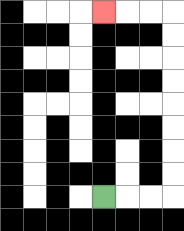{'start': '[4, 8]', 'end': '[4, 0]', 'path_directions': 'R,R,R,U,U,U,U,U,U,U,U,L,L,L', 'path_coordinates': '[[4, 8], [5, 8], [6, 8], [7, 8], [7, 7], [7, 6], [7, 5], [7, 4], [7, 3], [7, 2], [7, 1], [7, 0], [6, 0], [5, 0], [4, 0]]'}